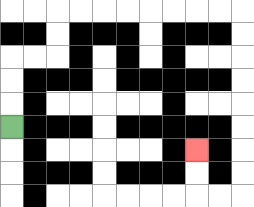{'start': '[0, 5]', 'end': '[8, 6]', 'path_directions': 'U,U,U,R,R,U,U,R,R,R,R,R,R,R,R,D,D,D,D,D,D,D,D,L,L,U,U', 'path_coordinates': '[[0, 5], [0, 4], [0, 3], [0, 2], [1, 2], [2, 2], [2, 1], [2, 0], [3, 0], [4, 0], [5, 0], [6, 0], [7, 0], [8, 0], [9, 0], [10, 0], [10, 1], [10, 2], [10, 3], [10, 4], [10, 5], [10, 6], [10, 7], [10, 8], [9, 8], [8, 8], [8, 7], [8, 6]]'}